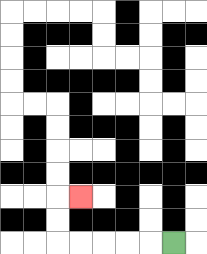{'start': '[7, 10]', 'end': '[3, 8]', 'path_directions': 'L,L,L,L,L,U,U,R', 'path_coordinates': '[[7, 10], [6, 10], [5, 10], [4, 10], [3, 10], [2, 10], [2, 9], [2, 8], [3, 8]]'}